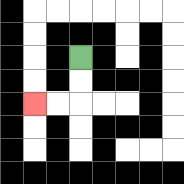{'start': '[3, 2]', 'end': '[1, 4]', 'path_directions': 'D,D,L,L', 'path_coordinates': '[[3, 2], [3, 3], [3, 4], [2, 4], [1, 4]]'}